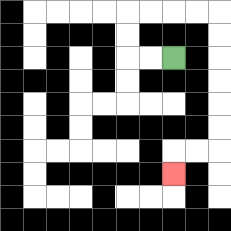{'start': '[7, 2]', 'end': '[7, 7]', 'path_directions': 'L,L,U,U,R,R,R,R,D,D,D,D,D,D,L,L,D', 'path_coordinates': '[[7, 2], [6, 2], [5, 2], [5, 1], [5, 0], [6, 0], [7, 0], [8, 0], [9, 0], [9, 1], [9, 2], [9, 3], [9, 4], [9, 5], [9, 6], [8, 6], [7, 6], [7, 7]]'}